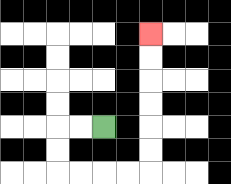{'start': '[4, 5]', 'end': '[6, 1]', 'path_directions': 'L,L,D,D,R,R,R,R,U,U,U,U,U,U', 'path_coordinates': '[[4, 5], [3, 5], [2, 5], [2, 6], [2, 7], [3, 7], [4, 7], [5, 7], [6, 7], [6, 6], [6, 5], [6, 4], [6, 3], [6, 2], [6, 1]]'}